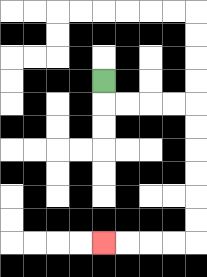{'start': '[4, 3]', 'end': '[4, 10]', 'path_directions': 'D,R,R,R,R,D,D,D,D,D,D,L,L,L,L', 'path_coordinates': '[[4, 3], [4, 4], [5, 4], [6, 4], [7, 4], [8, 4], [8, 5], [8, 6], [8, 7], [8, 8], [8, 9], [8, 10], [7, 10], [6, 10], [5, 10], [4, 10]]'}